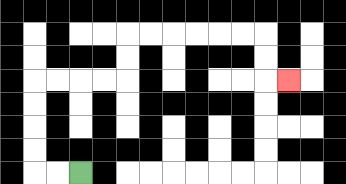{'start': '[3, 7]', 'end': '[12, 3]', 'path_directions': 'L,L,U,U,U,U,R,R,R,R,U,U,R,R,R,R,R,R,D,D,R', 'path_coordinates': '[[3, 7], [2, 7], [1, 7], [1, 6], [1, 5], [1, 4], [1, 3], [2, 3], [3, 3], [4, 3], [5, 3], [5, 2], [5, 1], [6, 1], [7, 1], [8, 1], [9, 1], [10, 1], [11, 1], [11, 2], [11, 3], [12, 3]]'}